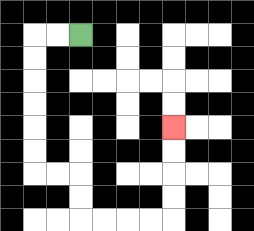{'start': '[3, 1]', 'end': '[7, 5]', 'path_directions': 'L,L,D,D,D,D,D,D,R,R,D,D,R,R,R,R,U,U,U,U', 'path_coordinates': '[[3, 1], [2, 1], [1, 1], [1, 2], [1, 3], [1, 4], [1, 5], [1, 6], [1, 7], [2, 7], [3, 7], [3, 8], [3, 9], [4, 9], [5, 9], [6, 9], [7, 9], [7, 8], [7, 7], [7, 6], [7, 5]]'}